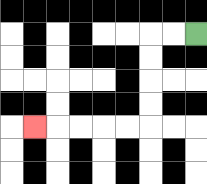{'start': '[8, 1]', 'end': '[1, 5]', 'path_directions': 'L,L,D,D,D,D,L,L,L,L,L', 'path_coordinates': '[[8, 1], [7, 1], [6, 1], [6, 2], [6, 3], [6, 4], [6, 5], [5, 5], [4, 5], [3, 5], [2, 5], [1, 5]]'}